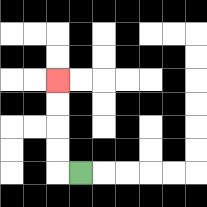{'start': '[3, 7]', 'end': '[2, 3]', 'path_directions': 'L,U,U,U,U', 'path_coordinates': '[[3, 7], [2, 7], [2, 6], [2, 5], [2, 4], [2, 3]]'}